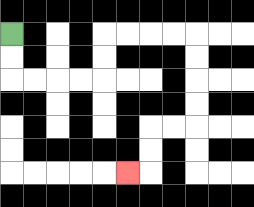{'start': '[0, 1]', 'end': '[5, 7]', 'path_directions': 'D,D,R,R,R,R,U,U,R,R,R,R,D,D,D,D,L,L,D,D,L', 'path_coordinates': '[[0, 1], [0, 2], [0, 3], [1, 3], [2, 3], [3, 3], [4, 3], [4, 2], [4, 1], [5, 1], [6, 1], [7, 1], [8, 1], [8, 2], [8, 3], [8, 4], [8, 5], [7, 5], [6, 5], [6, 6], [6, 7], [5, 7]]'}